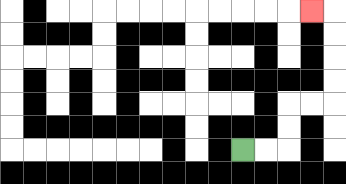{'start': '[10, 6]', 'end': '[13, 0]', 'path_directions': 'R,R,U,U,R,R,U,U,U,U,L', 'path_coordinates': '[[10, 6], [11, 6], [12, 6], [12, 5], [12, 4], [13, 4], [14, 4], [14, 3], [14, 2], [14, 1], [14, 0], [13, 0]]'}